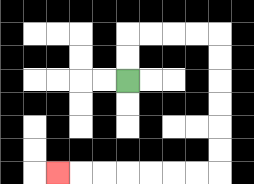{'start': '[5, 3]', 'end': '[2, 7]', 'path_directions': 'U,U,R,R,R,R,D,D,D,D,D,D,L,L,L,L,L,L,L', 'path_coordinates': '[[5, 3], [5, 2], [5, 1], [6, 1], [7, 1], [8, 1], [9, 1], [9, 2], [9, 3], [9, 4], [9, 5], [9, 6], [9, 7], [8, 7], [7, 7], [6, 7], [5, 7], [4, 7], [3, 7], [2, 7]]'}